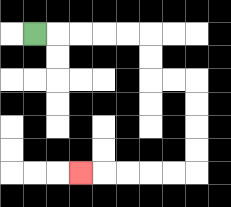{'start': '[1, 1]', 'end': '[3, 7]', 'path_directions': 'R,R,R,R,R,D,D,R,R,D,D,D,D,L,L,L,L,L', 'path_coordinates': '[[1, 1], [2, 1], [3, 1], [4, 1], [5, 1], [6, 1], [6, 2], [6, 3], [7, 3], [8, 3], [8, 4], [8, 5], [8, 6], [8, 7], [7, 7], [6, 7], [5, 7], [4, 7], [3, 7]]'}